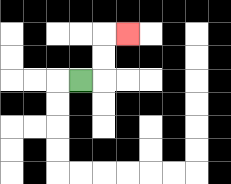{'start': '[3, 3]', 'end': '[5, 1]', 'path_directions': 'R,U,U,R', 'path_coordinates': '[[3, 3], [4, 3], [4, 2], [4, 1], [5, 1]]'}